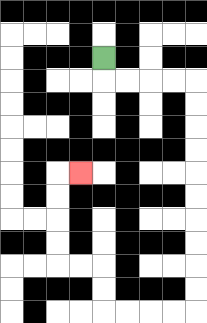{'start': '[4, 2]', 'end': '[3, 7]', 'path_directions': 'D,R,R,R,R,D,D,D,D,D,D,D,D,D,D,L,L,L,L,U,U,L,L,U,U,U,U,R', 'path_coordinates': '[[4, 2], [4, 3], [5, 3], [6, 3], [7, 3], [8, 3], [8, 4], [8, 5], [8, 6], [8, 7], [8, 8], [8, 9], [8, 10], [8, 11], [8, 12], [8, 13], [7, 13], [6, 13], [5, 13], [4, 13], [4, 12], [4, 11], [3, 11], [2, 11], [2, 10], [2, 9], [2, 8], [2, 7], [3, 7]]'}